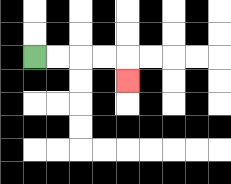{'start': '[1, 2]', 'end': '[5, 3]', 'path_directions': 'R,R,R,R,D', 'path_coordinates': '[[1, 2], [2, 2], [3, 2], [4, 2], [5, 2], [5, 3]]'}